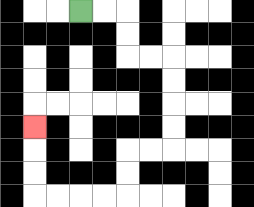{'start': '[3, 0]', 'end': '[1, 5]', 'path_directions': 'R,R,D,D,R,R,D,D,D,D,L,L,D,D,L,L,L,L,U,U,U', 'path_coordinates': '[[3, 0], [4, 0], [5, 0], [5, 1], [5, 2], [6, 2], [7, 2], [7, 3], [7, 4], [7, 5], [7, 6], [6, 6], [5, 6], [5, 7], [5, 8], [4, 8], [3, 8], [2, 8], [1, 8], [1, 7], [1, 6], [1, 5]]'}